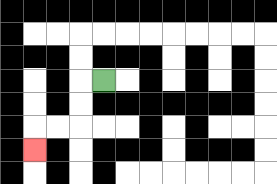{'start': '[4, 3]', 'end': '[1, 6]', 'path_directions': 'L,D,D,L,L,D', 'path_coordinates': '[[4, 3], [3, 3], [3, 4], [3, 5], [2, 5], [1, 5], [1, 6]]'}